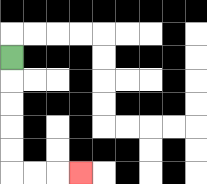{'start': '[0, 2]', 'end': '[3, 7]', 'path_directions': 'D,D,D,D,D,R,R,R', 'path_coordinates': '[[0, 2], [0, 3], [0, 4], [0, 5], [0, 6], [0, 7], [1, 7], [2, 7], [3, 7]]'}